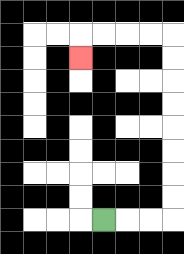{'start': '[4, 9]', 'end': '[3, 2]', 'path_directions': 'R,R,R,U,U,U,U,U,U,U,U,L,L,L,L,D', 'path_coordinates': '[[4, 9], [5, 9], [6, 9], [7, 9], [7, 8], [7, 7], [7, 6], [7, 5], [7, 4], [7, 3], [7, 2], [7, 1], [6, 1], [5, 1], [4, 1], [3, 1], [3, 2]]'}